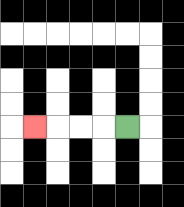{'start': '[5, 5]', 'end': '[1, 5]', 'path_directions': 'L,L,L,L', 'path_coordinates': '[[5, 5], [4, 5], [3, 5], [2, 5], [1, 5]]'}